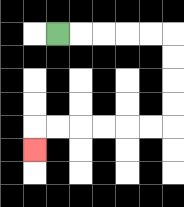{'start': '[2, 1]', 'end': '[1, 6]', 'path_directions': 'R,R,R,R,R,D,D,D,D,L,L,L,L,L,L,D', 'path_coordinates': '[[2, 1], [3, 1], [4, 1], [5, 1], [6, 1], [7, 1], [7, 2], [7, 3], [7, 4], [7, 5], [6, 5], [5, 5], [4, 5], [3, 5], [2, 5], [1, 5], [1, 6]]'}